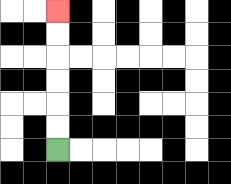{'start': '[2, 6]', 'end': '[2, 0]', 'path_directions': 'U,U,U,U,U,U', 'path_coordinates': '[[2, 6], [2, 5], [2, 4], [2, 3], [2, 2], [2, 1], [2, 0]]'}